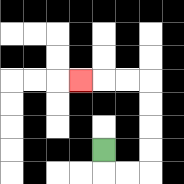{'start': '[4, 6]', 'end': '[3, 3]', 'path_directions': 'D,R,R,U,U,U,U,L,L,L', 'path_coordinates': '[[4, 6], [4, 7], [5, 7], [6, 7], [6, 6], [6, 5], [6, 4], [6, 3], [5, 3], [4, 3], [3, 3]]'}